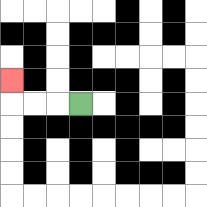{'start': '[3, 4]', 'end': '[0, 3]', 'path_directions': 'L,L,L,U', 'path_coordinates': '[[3, 4], [2, 4], [1, 4], [0, 4], [0, 3]]'}